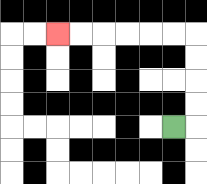{'start': '[7, 5]', 'end': '[2, 1]', 'path_directions': 'R,U,U,U,U,L,L,L,L,L,L', 'path_coordinates': '[[7, 5], [8, 5], [8, 4], [8, 3], [8, 2], [8, 1], [7, 1], [6, 1], [5, 1], [4, 1], [3, 1], [2, 1]]'}